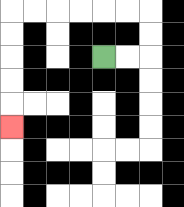{'start': '[4, 2]', 'end': '[0, 5]', 'path_directions': 'R,R,U,U,L,L,L,L,L,L,D,D,D,D,D', 'path_coordinates': '[[4, 2], [5, 2], [6, 2], [6, 1], [6, 0], [5, 0], [4, 0], [3, 0], [2, 0], [1, 0], [0, 0], [0, 1], [0, 2], [0, 3], [0, 4], [0, 5]]'}